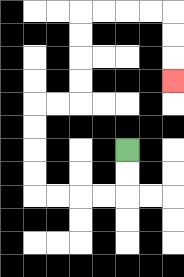{'start': '[5, 6]', 'end': '[7, 3]', 'path_directions': 'D,D,L,L,L,L,U,U,U,U,R,R,U,U,U,U,R,R,R,R,D,D,D', 'path_coordinates': '[[5, 6], [5, 7], [5, 8], [4, 8], [3, 8], [2, 8], [1, 8], [1, 7], [1, 6], [1, 5], [1, 4], [2, 4], [3, 4], [3, 3], [3, 2], [3, 1], [3, 0], [4, 0], [5, 0], [6, 0], [7, 0], [7, 1], [7, 2], [7, 3]]'}